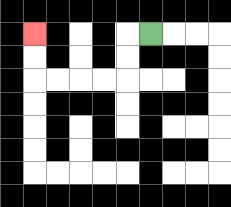{'start': '[6, 1]', 'end': '[1, 1]', 'path_directions': 'L,D,D,L,L,L,L,U,U', 'path_coordinates': '[[6, 1], [5, 1], [5, 2], [5, 3], [4, 3], [3, 3], [2, 3], [1, 3], [1, 2], [1, 1]]'}